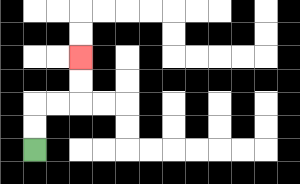{'start': '[1, 6]', 'end': '[3, 2]', 'path_directions': 'U,U,R,R,U,U', 'path_coordinates': '[[1, 6], [1, 5], [1, 4], [2, 4], [3, 4], [3, 3], [3, 2]]'}